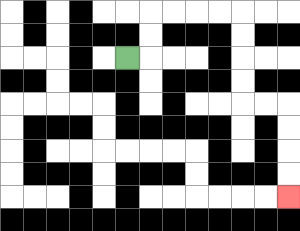{'start': '[5, 2]', 'end': '[12, 8]', 'path_directions': 'R,U,U,R,R,R,R,D,D,D,D,R,R,D,D,D,D', 'path_coordinates': '[[5, 2], [6, 2], [6, 1], [6, 0], [7, 0], [8, 0], [9, 0], [10, 0], [10, 1], [10, 2], [10, 3], [10, 4], [11, 4], [12, 4], [12, 5], [12, 6], [12, 7], [12, 8]]'}